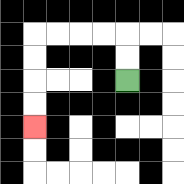{'start': '[5, 3]', 'end': '[1, 5]', 'path_directions': 'U,U,L,L,L,L,D,D,D,D', 'path_coordinates': '[[5, 3], [5, 2], [5, 1], [4, 1], [3, 1], [2, 1], [1, 1], [1, 2], [1, 3], [1, 4], [1, 5]]'}